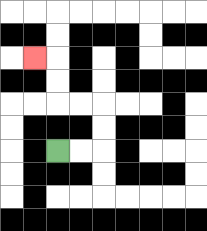{'start': '[2, 6]', 'end': '[1, 2]', 'path_directions': 'R,R,U,U,L,L,U,U,L', 'path_coordinates': '[[2, 6], [3, 6], [4, 6], [4, 5], [4, 4], [3, 4], [2, 4], [2, 3], [2, 2], [1, 2]]'}